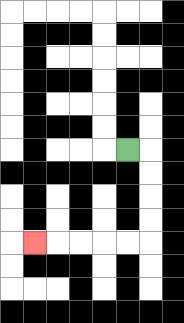{'start': '[5, 6]', 'end': '[1, 10]', 'path_directions': 'R,D,D,D,D,L,L,L,L,L', 'path_coordinates': '[[5, 6], [6, 6], [6, 7], [6, 8], [6, 9], [6, 10], [5, 10], [4, 10], [3, 10], [2, 10], [1, 10]]'}